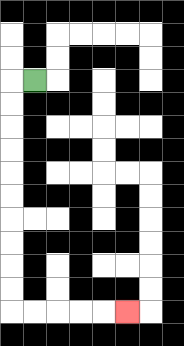{'start': '[1, 3]', 'end': '[5, 13]', 'path_directions': 'L,D,D,D,D,D,D,D,D,D,D,R,R,R,R,R', 'path_coordinates': '[[1, 3], [0, 3], [0, 4], [0, 5], [0, 6], [0, 7], [0, 8], [0, 9], [0, 10], [0, 11], [0, 12], [0, 13], [1, 13], [2, 13], [3, 13], [4, 13], [5, 13]]'}